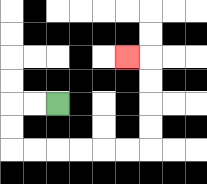{'start': '[2, 4]', 'end': '[5, 2]', 'path_directions': 'L,L,D,D,R,R,R,R,R,R,U,U,U,U,L', 'path_coordinates': '[[2, 4], [1, 4], [0, 4], [0, 5], [0, 6], [1, 6], [2, 6], [3, 6], [4, 6], [5, 6], [6, 6], [6, 5], [6, 4], [6, 3], [6, 2], [5, 2]]'}